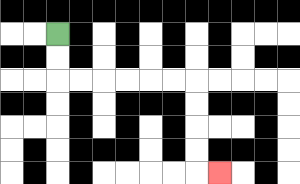{'start': '[2, 1]', 'end': '[9, 7]', 'path_directions': 'D,D,R,R,R,R,R,R,D,D,D,D,R', 'path_coordinates': '[[2, 1], [2, 2], [2, 3], [3, 3], [4, 3], [5, 3], [6, 3], [7, 3], [8, 3], [8, 4], [8, 5], [8, 6], [8, 7], [9, 7]]'}